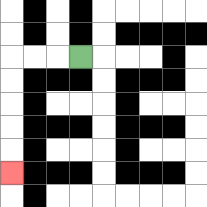{'start': '[3, 2]', 'end': '[0, 7]', 'path_directions': 'L,L,L,D,D,D,D,D', 'path_coordinates': '[[3, 2], [2, 2], [1, 2], [0, 2], [0, 3], [0, 4], [0, 5], [0, 6], [0, 7]]'}